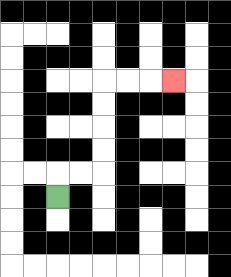{'start': '[2, 8]', 'end': '[7, 3]', 'path_directions': 'U,R,R,U,U,U,U,R,R,R', 'path_coordinates': '[[2, 8], [2, 7], [3, 7], [4, 7], [4, 6], [4, 5], [4, 4], [4, 3], [5, 3], [6, 3], [7, 3]]'}